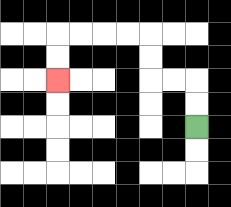{'start': '[8, 5]', 'end': '[2, 3]', 'path_directions': 'U,U,L,L,U,U,L,L,L,L,D,D', 'path_coordinates': '[[8, 5], [8, 4], [8, 3], [7, 3], [6, 3], [6, 2], [6, 1], [5, 1], [4, 1], [3, 1], [2, 1], [2, 2], [2, 3]]'}